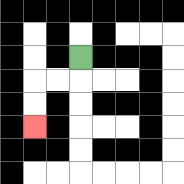{'start': '[3, 2]', 'end': '[1, 5]', 'path_directions': 'D,L,L,D,D', 'path_coordinates': '[[3, 2], [3, 3], [2, 3], [1, 3], [1, 4], [1, 5]]'}